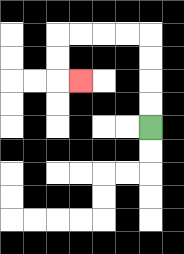{'start': '[6, 5]', 'end': '[3, 3]', 'path_directions': 'U,U,U,U,L,L,L,L,D,D,R', 'path_coordinates': '[[6, 5], [6, 4], [6, 3], [6, 2], [6, 1], [5, 1], [4, 1], [3, 1], [2, 1], [2, 2], [2, 3], [3, 3]]'}